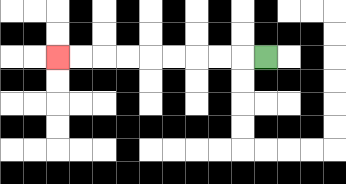{'start': '[11, 2]', 'end': '[2, 2]', 'path_directions': 'L,L,L,L,L,L,L,L,L', 'path_coordinates': '[[11, 2], [10, 2], [9, 2], [8, 2], [7, 2], [6, 2], [5, 2], [4, 2], [3, 2], [2, 2]]'}